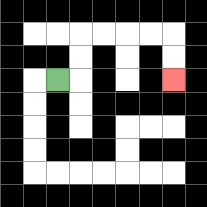{'start': '[2, 3]', 'end': '[7, 3]', 'path_directions': 'R,U,U,R,R,R,R,D,D', 'path_coordinates': '[[2, 3], [3, 3], [3, 2], [3, 1], [4, 1], [5, 1], [6, 1], [7, 1], [7, 2], [7, 3]]'}